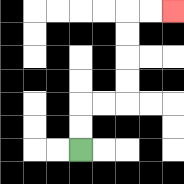{'start': '[3, 6]', 'end': '[7, 0]', 'path_directions': 'U,U,R,R,U,U,U,U,R,R', 'path_coordinates': '[[3, 6], [3, 5], [3, 4], [4, 4], [5, 4], [5, 3], [5, 2], [5, 1], [5, 0], [6, 0], [7, 0]]'}